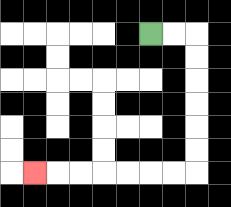{'start': '[6, 1]', 'end': '[1, 7]', 'path_directions': 'R,R,D,D,D,D,D,D,L,L,L,L,L,L,L', 'path_coordinates': '[[6, 1], [7, 1], [8, 1], [8, 2], [8, 3], [8, 4], [8, 5], [8, 6], [8, 7], [7, 7], [6, 7], [5, 7], [4, 7], [3, 7], [2, 7], [1, 7]]'}